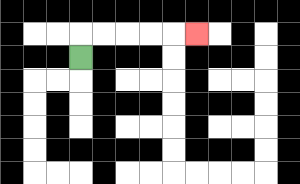{'start': '[3, 2]', 'end': '[8, 1]', 'path_directions': 'U,R,R,R,R,R', 'path_coordinates': '[[3, 2], [3, 1], [4, 1], [5, 1], [6, 1], [7, 1], [8, 1]]'}